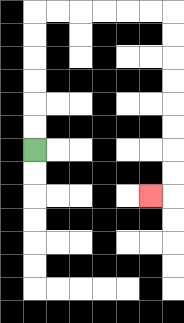{'start': '[1, 6]', 'end': '[6, 8]', 'path_directions': 'U,U,U,U,U,U,R,R,R,R,R,R,D,D,D,D,D,D,D,D,L', 'path_coordinates': '[[1, 6], [1, 5], [1, 4], [1, 3], [1, 2], [1, 1], [1, 0], [2, 0], [3, 0], [4, 0], [5, 0], [6, 0], [7, 0], [7, 1], [7, 2], [7, 3], [7, 4], [7, 5], [7, 6], [7, 7], [7, 8], [6, 8]]'}